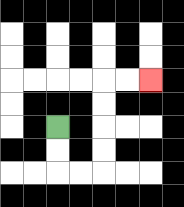{'start': '[2, 5]', 'end': '[6, 3]', 'path_directions': 'D,D,R,R,U,U,U,U,R,R', 'path_coordinates': '[[2, 5], [2, 6], [2, 7], [3, 7], [4, 7], [4, 6], [4, 5], [4, 4], [4, 3], [5, 3], [6, 3]]'}